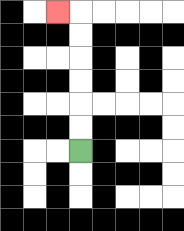{'start': '[3, 6]', 'end': '[2, 0]', 'path_directions': 'U,U,U,U,U,U,L', 'path_coordinates': '[[3, 6], [3, 5], [3, 4], [3, 3], [3, 2], [3, 1], [3, 0], [2, 0]]'}